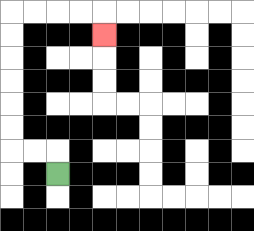{'start': '[2, 7]', 'end': '[4, 1]', 'path_directions': 'U,L,L,U,U,U,U,U,U,R,R,R,R,D', 'path_coordinates': '[[2, 7], [2, 6], [1, 6], [0, 6], [0, 5], [0, 4], [0, 3], [0, 2], [0, 1], [0, 0], [1, 0], [2, 0], [3, 0], [4, 0], [4, 1]]'}